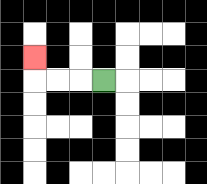{'start': '[4, 3]', 'end': '[1, 2]', 'path_directions': 'L,L,L,U', 'path_coordinates': '[[4, 3], [3, 3], [2, 3], [1, 3], [1, 2]]'}